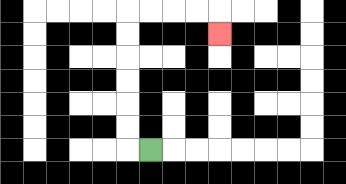{'start': '[6, 6]', 'end': '[9, 1]', 'path_directions': 'L,U,U,U,U,U,U,R,R,R,R,D', 'path_coordinates': '[[6, 6], [5, 6], [5, 5], [5, 4], [5, 3], [5, 2], [5, 1], [5, 0], [6, 0], [7, 0], [8, 0], [9, 0], [9, 1]]'}